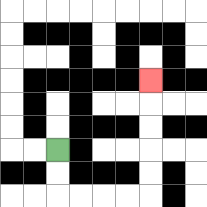{'start': '[2, 6]', 'end': '[6, 3]', 'path_directions': 'D,D,R,R,R,R,U,U,U,U,U', 'path_coordinates': '[[2, 6], [2, 7], [2, 8], [3, 8], [4, 8], [5, 8], [6, 8], [6, 7], [6, 6], [6, 5], [6, 4], [6, 3]]'}